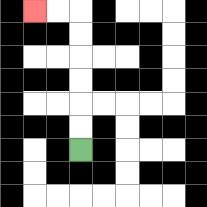{'start': '[3, 6]', 'end': '[1, 0]', 'path_directions': 'U,U,U,U,U,U,L,L', 'path_coordinates': '[[3, 6], [3, 5], [3, 4], [3, 3], [3, 2], [3, 1], [3, 0], [2, 0], [1, 0]]'}